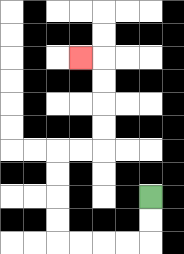{'start': '[6, 8]', 'end': '[3, 2]', 'path_directions': 'D,D,L,L,L,L,U,U,U,U,R,R,U,U,U,U,L', 'path_coordinates': '[[6, 8], [6, 9], [6, 10], [5, 10], [4, 10], [3, 10], [2, 10], [2, 9], [2, 8], [2, 7], [2, 6], [3, 6], [4, 6], [4, 5], [4, 4], [4, 3], [4, 2], [3, 2]]'}